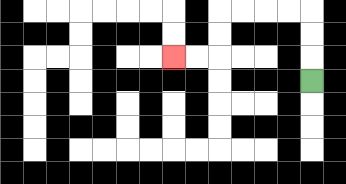{'start': '[13, 3]', 'end': '[7, 2]', 'path_directions': 'U,U,U,L,L,L,L,D,D,L,L', 'path_coordinates': '[[13, 3], [13, 2], [13, 1], [13, 0], [12, 0], [11, 0], [10, 0], [9, 0], [9, 1], [9, 2], [8, 2], [7, 2]]'}